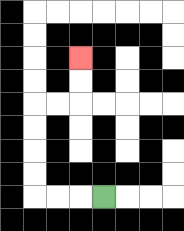{'start': '[4, 8]', 'end': '[3, 2]', 'path_directions': 'L,L,L,U,U,U,U,R,R,U,U', 'path_coordinates': '[[4, 8], [3, 8], [2, 8], [1, 8], [1, 7], [1, 6], [1, 5], [1, 4], [2, 4], [3, 4], [3, 3], [3, 2]]'}